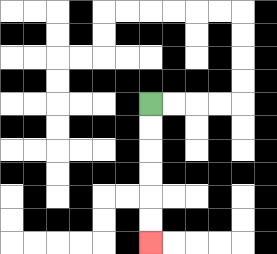{'start': '[6, 4]', 'end': '[6, 10]', 'path_directions': 'D,D,D,D,D,D', 'path_coordinates': '[[6, 4], [6, 5], [6, 6], [6, 7], [6, 8], [6, 9], [6, 10]]'}